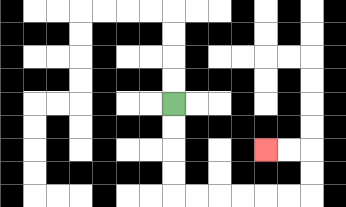{'start': '[7, 4]', 'end': '[11, 6]', 'path_directions': 'D,D,D,D,R,R,R,R,R,R,U,U,L,L', 'path_coordinates': '[[7, 4], [7, 5], [7, 6], [7, 7], [7, 8], [8, 8], [9, 8], [10, 8], [11, 8], [12, 8], [13, 8], [13, 7], [13, 6], [12, 6], [11, 6]]'}